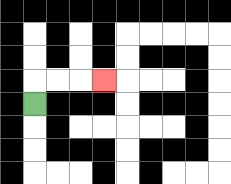{'start': '[1, 4]', 'end': '[4, 3]', 'path_directions': 'U,R,R,R', 'path_coordinates': '[[1, 4], [1, 3], [2, 3], [3, 3], [4, 3]]'}